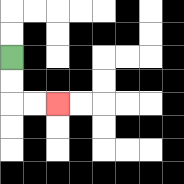{'start': '[0, 2]', 'end': '[2, 4]', 'path_directions': 'D,D,R,R', 'path_coordinates': '[[0, 2], [0, 3], [0, 4], [1, 4], [2, 4]]'}